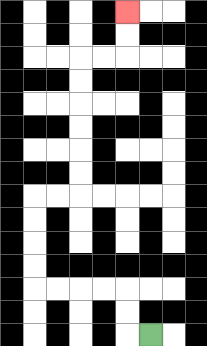{'start': '[6, 14]', 'end': '[5, 0]', 'path_directions': 'L,U,U,L,L,L,L,U,U,U,U,R,R,U,U,U,U,U,U,R,R,U,U', 'path_coordinates': '[[6, 14], [5, 14], [5, 13], [5, 12], [4, 12], [3, 12], [2, 12], [1, 12], [1, 11], [1, 10], [1, 9], [1, 8], [2, 8], [3, 8], [3, 7], [3, 6], [3, 5], [3, 4], [3, 3], [3, 2], [4, 2], [5, 2], [5, 1], [5, 0]]'}